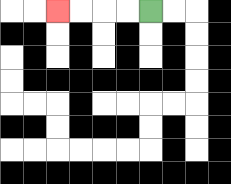{'start': '[6, 0]', 'end': '[2, 0]', 'path_directions': 'L,L,L,L', 'path_coordinates': '[[6, 0], [5, 0], [4, 0], [3, 0], [2, 0]]'}